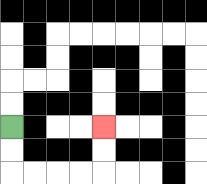{'start': '[0, 5]', 'end': '[4, 5]', 'path_directions': 'D,D,R,R,R,R,U,U', 'path_coordinates': '[[0, 5], [0, 6], [0, 7], [1, 7], [2, 7], [3, 7], [4, 7], [4, 6], [4, 5]]'}